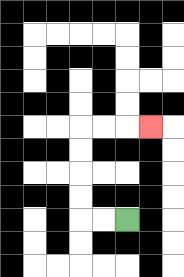{'start': '[5, 9]', 'end': '[6, 5]', 'path_directions': 'L,L,U,U,U,U,R,R,R', 'path_coordinates': '[[5, 9], [4, 9], [3, 9], [3, 8], [3, 7], [3, 6], [3, 5], [4, 5], [5, 5], [6, 5]]'}